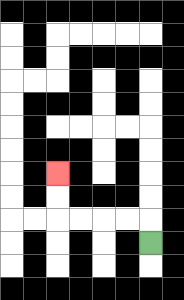{'start': '[6, 10]', 'end': '[2, 7]', 'path_directions': 'U,L,L,L,L,U,U', 'path_coordinates': '[[6, 10], [6, 9], [5, 9], [4, 9], [3, 9], [2, 9], [2, 8], [2, 7]]'}